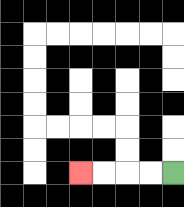{'start': '[7, 7]', 'end': '[3, 7]', 'path_directions': 'L,L,L,L', 'path_coordinates': '[[7, 7], [6, 7], [5, 7], [4, 7], [3, 7]]'}